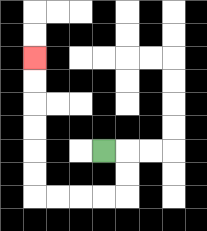{'start': '[4, 6]', 'end': '[1, 2]', 'path_directions': 'R,D,D,L,L,L,L,U,U,U,U,U,U', 'path_coordinates': '[[4, 6], [5, 6], [5, 7], [5, 8], [4, 8], [3, 8], [2, 8], [1, 8], [1, 7], [1, 6], [1, 5], [1, 4], [1, 3], [1, 2]]'}